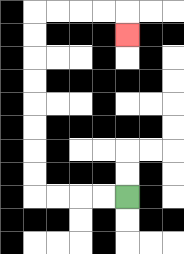{'start': '[5, 8]', 'end': '[5, 1]', 'path_directions': 'L,L,L,L,U,U,U,U,U,U,U,U,R,R,R,R,D', 'path_coordinates': '[[5, 8], [4, 8], [3, 8], [2, 8], [1, 8], [1, 7], [1, 6], [1, 5], [1, 4], [1, 3], [1, 2], [1, 1], [1, 0], [2, 0], [3, 0], [4, 0], [5, 0], [5, 1]]'}